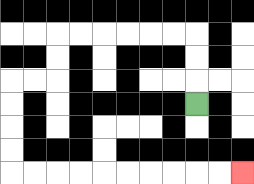{'start': '[8, 4]', 'end': '[10, 7]', 'path_directions': 'U,U,U,L,L,L,L,L,L,D,D,L,L,D,D,D,D,R,R,R,R,R,R,R,R,R,R', 'path_coordinates': '[[8, 4], [8, 3], [8, 2], [8, 1], [7, 1], [6, 1], [5, 1], [4, 1], [3, 1], [2, 1], [2, 2], [2, 3], [1, 3], [0, 3], [0, 4], [0, 5], [0, 6], [0, 7], [1, 7], [2, 7], [3, 7], [4, 7], [5, 7], [6, 7], [7, 7], [8, 7], [9, 7], [10, 7]]'}